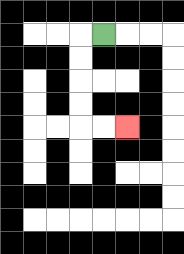{'start': '[4, 1]', 'end': '[5, 5]', 'path_directions': 'L,D,D,D,D,R,R', 'path_coordinates': '[[4, 1], [3, 1], [3, 2], [3, 3], [3, 4], [3, 5], [4, 5], [5, 5]]'}